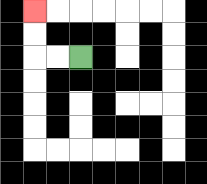{'start': '[3, 2]', 'end': '[1, 0]', 'path_directions': 'L,L,U,U', 'path_coordinates': '[[3, 2], [2, 2], [1, 2], [1, 1], [1, 0]]'}